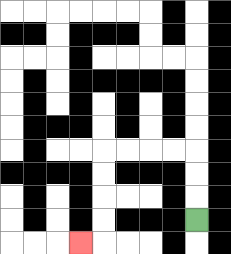{'start': '[8, 9]', 'end': '[3, 10]', 'path_directions': 'U,U,U,L,L,L,L,D,D,D,D,L', 'path_coordinates': '[[8, 9], [8, 8], [8, 7], [8, 6], [7, 6], [6, 6], [5, 6], [4, 6], [4, 7], [4, 8], [4, 9], [4, 10], [3, 10]]'}